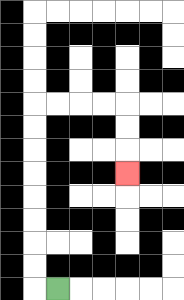{'start': '[2, 12]', 'end': '[5, 7]', 'path_directions': 'L,U,U,U,U,U,U,U,U,R,R,R,R,D,D,D', 'path_coordinates': '[[2, 12], [1, 12], [1, 11], [1, 10], [1, 9], [1, 8], [1, 7], [1, 6], [1, 5], [1, 4], [2, 4], [3, 4], [4, 4], [5, 4], [5, 5], [5, 6], [5, 7]]'}